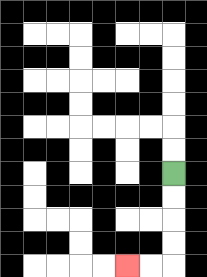{'start': '[7, 7]', 'end': '[5, 11]', 'path_directions': 'D,D,D,D,L,L', 'path_coordinates': '[[7, 7], [7, 8], [7, 9], [7, 10], [7, 11], [6, 11], [5, 11]]'}